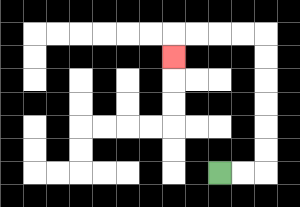{'start': '[9, 7]', 'end': '[7, 2]', 'path_directions': 'R,R,U,U,U,U,U,U,L,L,L,L,D', 'path_coordinates': '[[9, 7], [10, 7], [11, 7], [11, 6], [11, 5], [11, 4], [11, 3], [11, 2], [11, 1], [10, 1], [9, 1], [8, 1], [7, 1], [7, 2]]'}